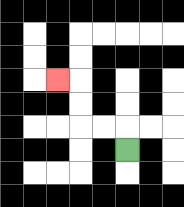{'start': '[5, 6]', 'end': '[2, 3]', 'path_directions': 'U,L,L,U,U,L', 'path_coordinates': '[[5, 6], [5, 5], [4, 5], [3, 5], [3, 4], [3, 3], [2, 3]]'}